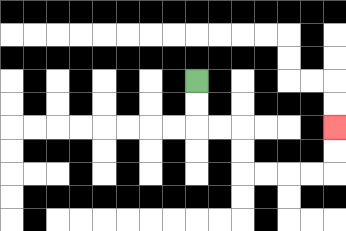{'start': '[8, 3]', 'end': '[14, 5]', 'path_directions': 'D,D,R,R,D,D,R,R,R,R,U,U', 'path_coordinates': '[[8, 3], [8, 4], [8, 5], [9, 5], [10, 5], [10, 6], [10, 7], [11, 7], [12, 7], [13, 7], [14, 7], [14, 6], [14, 5]]'}